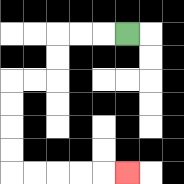{'start': '[5, 1]', 'end': '[5, 7]', 'path_directions': 'L,L,L,D,D,L,L,D,D,D,D,R,R,R,R,R', 'path_coordinates': '[[5, 1], [4, 1], [3, 1], [2, 1], [2, 2], [2, 3], [1, 3], [0, 3], [0, 4], [0, 5], [0, 6], [0, 7], [1, 7], [2, 7], [3, 7], [4, 7], [5, 7]]'}